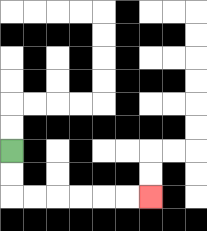{'start': '[0, 6]', 'end': '[6, 8]', 'path_directions': 'D,D,R,R,R,R,R,R', 'path_coordinates': '[[0, 6], [0, 7], [0, 8], [1, 8], [2, 8], [3, 8], [4, 8], [5, 8], [6, 8]]'}